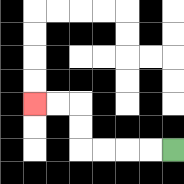{'start': '[7, 6]', 'end': '[1, 4]', 'path_directions': 'L,L,L,L,U,U,L,L', 'path_coordinates': '[[7, 6], [6, 6], [5, 6], [4, 6], [3, 6], [3, 5], [3, 4], [2, 4], [1, 4]]'}